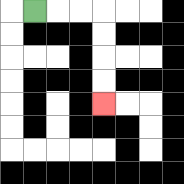{'start': '[1, 0]', 'end': '[4, 4]', 'path_directions': 'R,R,R,D,D,D,D', 'path_coordinates': '[[1, 0], [2, 0], [3, 0], [4, 0], [4, 1], [4, 2], [4, 3], [4, 4]]'}